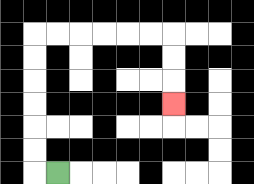{'start': '[2, 7]', 'end': '[7, 4]', 'path_directions': 'L,U,U,U,U,U,U,R,R,R,R,R,R,D,D,D', 'path_coordinates': '[[2, 7], [1, 7], [1, 6], [1, 5], [1, 4], [1, 3], [1, 2], [1, 1], [2, 1], [3, 1], [4, 1], [5, 1], [6, 1], [7, 1], [7, 2], [7, 3], [7, 4]]'}